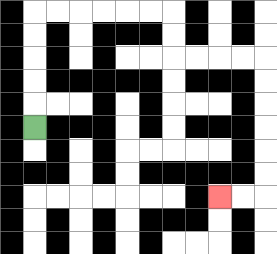{'start': '[1, 5]', 'end': '[9, 8]', 'path_directions': 'U,U,U,U,U,R,R,R,R,R,R,D,D,R,R,R,R,D,D,D,D,D,D,L,L', 'path_coordinates': '[[1, 5], [1, 4], [1, 3], [1, 2], [1, 1], [1, 0], [2, 0], [3, 0], [4, 0], [5, 0], [6, 0], [7, 0], [7, 1], [7, 2], [8, 2], [9, 2], [10, 2], [11, 2], [11, 3], [11, 4], [11, 5], [11, 6], [11, 7], [11, 8], [10, 8], [9, 8]]'}